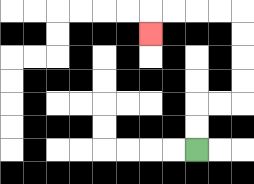{'start': '[8, 6]', 'end': '[6, 1]', 'path_directions': 'U,U,R,R,U,U,U,U,L,L,L,L,D', 'path_coordinates': '[[8, 6], [8, 5], [8, 4], [9, 4], [10, 4], [10, 3], [10, 2], [10, 1], [10, 0], [9, 0], [8, 0], [7, 0], [6, 0], [6, 1]]'}